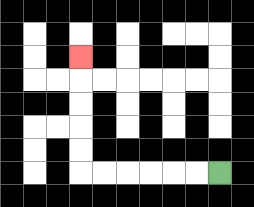{'start': '[9, 7]', 'end': '[3, 2]', 'path_directions': 'L,L,L,L,L,L,U,U,U,U,U', 'path_coordinates': '[[9, 7], [8, 7], [7, 7], [6, 7], [5, 7], [4, 7], [3, 7], [3, 6], [3, 5], [3, 4], [3, 3], [3, 2]]'}